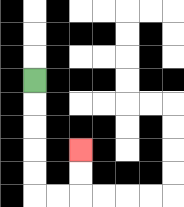{'start': '[1, 3]', 'end': '[3, 6]', 'path_directions': 'D,D,D,D,D,R,R,U,U', 'path_coordinates': '[[1, 3], [1, 4], [1, 5], [1, 6], [1, 7], [1, 8], [2, 8], [3, 8], [3, 7], [3, 6]]'}